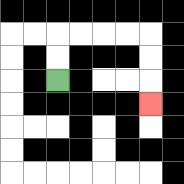{'start': '[2, 3]', 'end': '[6, 4]', 'path_directions': 'U,U,R,R,R,R,D,D,D', 'path_coordinates': '[[2, 3], [2, 2], [2, 1], [3, 1], [4, 1], [5, 1], [6, 1], [6, 2], [6, 3], [6, 4]]'}